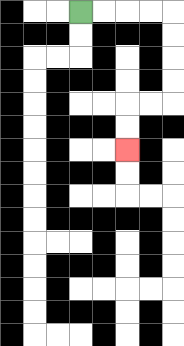{'start': '[3, 0]', 'end': '[5, 6]', 'path_directions': 'R,R,R,R,D,D,D,D,L,L,D,D', 'path_coordinates': '[[3, 0], [4, 0], [5, 0], [6, 0], [7, 0], [7, 1], [7, 2], [7, 3], [7, 4], [6, 4], [5, 4], [5, 5], [5, 6]]'}